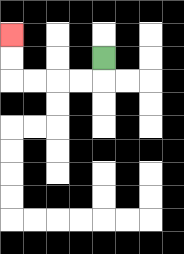{'start': '[4, 2]', 'end': '[0, 1]', 'path_directions': 'D,L,L,L,L,U,U', 'path_coordinates': '[[4, 2], [4, 3], [3, 3], [2, 3], [1, 3], [0, 3], [0, 2], [0, 1]]'}